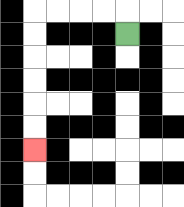{'start': '[5, 1]', 'end': '[1, 6]', 'path_directions': 'U,L,L,L,L,D,D,D,D,D,D', 'path_coordinates': '[[5, 1], [5, 0], [4, 0], [3, 0], [2, 0], [1, 0], [1, 1], [1, 2], [1, 3], [1, 4], [1, 5], [1, 6]]'}